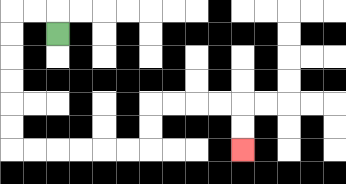{'start': '[2, 1]', 'end': '[10, 6]', 'path_directions': 'U,L,L,D,D,D,D,D,D,R,R,R,R,R,R,U,U,R,R,R,R,D,D', 'path_coordinates': '[[2, 1], [2, 0], [1, 0], [0, 0], [0, 1], [0, 2], [0, 3], [0, 4], [0, 5], [0, 6], [1, 6], [2, 6], [3, 6], [4, 6], [5, 6], [6, 6], [6, 5], [6, 4], [7, 4], [8, 4], [9, 4], [10, 4], [10, 5], [10, 6]]'}